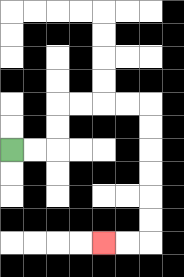{'start': '[0, 6]', 'end': '[4, 10]', 'path_directions': 'R,R,U,U,R,R,R,R,D,D,D,D,D,D,L,L', 'path_coordinates': '[[0, 6], [1, 6], [2, 6], [2, 5], [2, 4], [3, 4], [4, 4], [5, 4], [6, 4], [6, 5], [6, 6], [6, 7], [6, 8], [6, 9], [6, 10], [5, 10], [4, 10]]'}